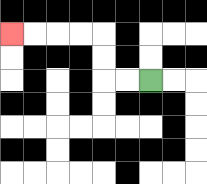{'start': '[6, 3]', 'end': '[0, 1]', 'path_directions': 'L,L,U,U,L,L,L,L', 'path_coordinates': '[[6, 3], [5, 3], [4, 3], [4, 2], [4, 1], [3, 1], [2, 1], [1, 1], [0, 1]]'}